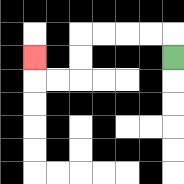{'start': '[7, 2]', 'end': '[1, 2]', 'path_directions': 'U,L,L,L,L,D,D,L,L,U', 'path_coordinates': '[[7, 2], [7, 1], [6, 1], [5, 1], [4, 1], [3, 1], [3, 2], [3, 3], [2, 3], [1, 3], [1, 2]]'}